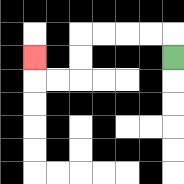{'start': '[7, 2]', 'end': '[1, 2]', 'path_directions': 'U,L,L,L,L,D,D,L,L,U', 'path_coordinates': '[[7, 2], [7, 1], [6, 1], [5, 1], [4, 1], [3, 1], [3, 2], [3, 3], [2, 3], [1, 3], [1, 2]]'}